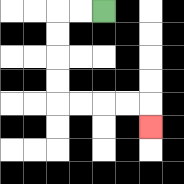{'start': '[4, 0]', 'end': '[6, 5]', 'path_directions': 'L,L,D,D,D,D,R,R,R,R,D', 'path_coordinates': '[[4, 0], [3, 0], [2, 0], [2, 1], [2, 2], [2, 3], [2, 4], [3, 4], [4, 4], [5, 4], [6, 4], [6, 5]]'}